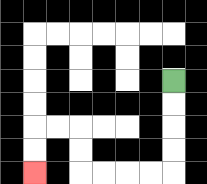{'start': '[7, 3]', 'end': '[1, 7]', 'path_directions': 'D,D,D,D,L,L,L,L,U,U,L,L,D,D', 'path_coordinates': '[[7, 3], [7, 4], [7, 5], [7, 6], [7, 7], [6, 7], [5, 7], [4, 7], [3, 7], [3, 6], [3, 5], [2, 5], [1, 5], [1, 6], [1, 7]]'}